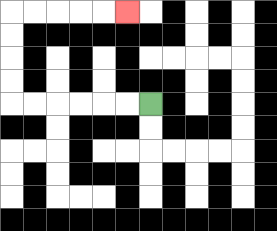{'start': '[6, 4]', 'end': '[5, 0]', 'path_directions': 'L,L,L,L,L,L,U,U,U,U,R,R,R,R,R', 'path_coordinates': '[[6, 4], [5, 4], [4, 4], [3, 4], [2, 4], [1, 4], [0, 4], [0, 3], [0, 2], [0, 1], [0, 0], [1, 0], [2, 0], [3, 0], [4, 0], [5, 0]]'}